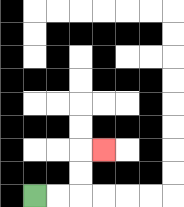{'start': '[1, 8]', 'end': '[4, 6]', 'path_directions': 'R,R,U,U,R', 'path_coordinates': '[[1, 8], [2, 8], [3, 8], [3, 7], [3, 6], [4, 6]]'}